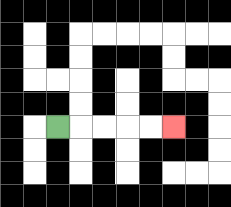{'start': '[2, 5]', 'end': '[7, 5]', 'path_directions': 'R,R,R,R,R', 'path_coordinates': '[[2, 5], [3, 5], [4, 5], [5, 5], [6, 5], [7, 5]]'}